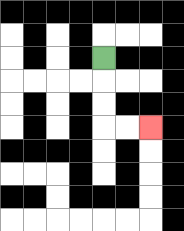{'start': '[4, 2]', 'end': '[6, 5]', 'path_directions': 'D,D,D,R,R', 'path_coordinates': '[[4, 2], [4, 3], [4, 4], [4, 5], [5, 5], [6, 5]]'}